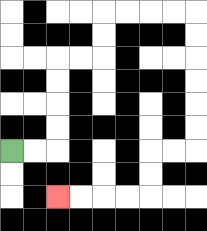{'start': '[0, 6]', 'end': '[2, 8]', 'path_directions': 'R,R,U,U,U,U,R,R,U,U,R,R,R,R,D,D,D,D,D,D,L,L,D,D,L,L,L,L', 'path_coordinates': '[[0, 6], [1, 6], [2, 6], [2, 5], [2, 4], [2, 3], [2, 2], [3, 2], [4, 2], [4, 1], [4, 0], [5, 0], [6, 0], [7, 0], [8, 0], [8, 1], [8, 2], [8, 3], [8, 4], [8, 5], [8, 6], [7, 6], [6, 6], [6, 7], [6, 8], [5, 8], [4, 8], [3, 8], [2, 8]]'}